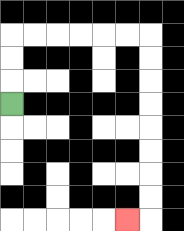{'start': '[0, 4]', 'end': '[5, 9]', 'path_directions': 'U,U,U,R,R,R,R,R,R,D,D,D,D,D,D,D,D,L', 'path_coordinates': '[[0, 4], [0, 3], [0, 2], [0, 1], [1, 1], [2, 1], [3, 1], [4, 1], [5, 1], [6, 1], [6, 2], [6, 3], [6, 4], [6, 5], [6, 6], [6, 7], [6, 8], [6, 9], [5, 9]]'}